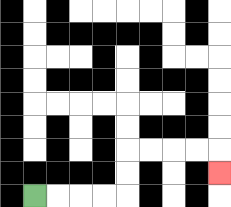{'start': '[1, 8]', 'end': '[9, 7]', 'path_directions': 'R,R,R,R,U,U,R,R,R,R,D', 'path_coordinates': '[[1, 8], [2, 8], [3, 8], [4, 8], [5, 8], [5, 7], [5, 6], [6, 6], [7, 6], [8, 6], [9, 6], [9, 7]]'}